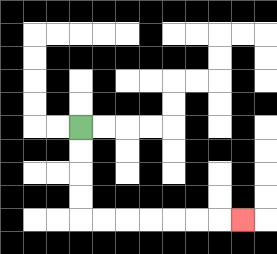{'start': '[3, 5]', 'end': '[10, 9]', 'path_directions': 'D,D,D,D,R,R,R,R,R,R,R', 'path_coordinates': '[[3, 5], [3, 6], [3, 7], [3, 8], [3, 9], [4, 9], [5, 9], [6, 9], [7, 9], [8, 9], [9, 9], [10, 9]]'}